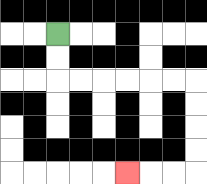{'start': '[2, 1]', 'end': '[5, 7]', 'path_directions': 'D,D,R,R,R,R,R,R,D,D,D,D,L,L,L', 'path_coordinates': '[[2, 1], [2, 2], [2, 3], [3, 3], [4, 3], [5, 3], [6, 3], [7, 3], [8, 3], [8, 4], [8, 5], [8, 6], [8, 7], [7, 7], [6, 7], [5, 7]]'}